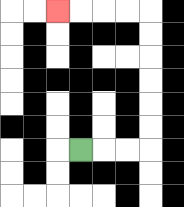{'start': '[3, 6]', 'end': '[2, 0]', 'path_directions': 'R,R,R,U,U,U,U,U,U,L,L,L,L', 'path_coordinates': '[[3, 6], [4, 6], [5, 6], [6, 6], [6, 5], [6, 4], [6, 3], [6, 2], [6, 1], [6, 0], [5, 0], [4, 0], [3, 0], [2, 0]]'}